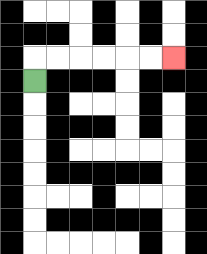{'start': '[1, 3]', 'end': '[7, 2]', 'path_directions': 'U,R,R,R,R,R,R', 'path_coordinates': '[[1, 3], [1, 2], [2, 2], [3, 2], [4, 2], [5, 2], [6, 2], [7, 2]]'}